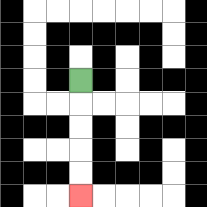{'start': '[3, 3]', 'end': '[3, 8]', 'path_directions': 'D,D,D,D,D', 'path_coordinates': '[[3, 3], [3, 4], [3, 5], [3, 6], [3, 7], [3, 8]]'}